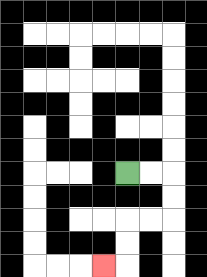{'start': '[5, 7]', 'end': '[4, 11]', 'path_directions': 'R,R,D,D,L,L,D,D,L', 'path_coordinates': '[[5, 7], [6, 7], [7, 7], [7, 8], [7, 9], [6, 9], [5, 9], [5, 10], [5, 11], [4, 11]]'}